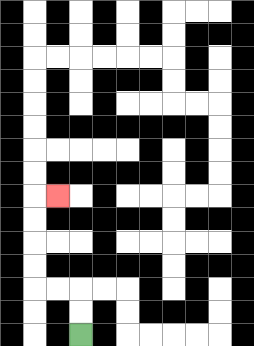{'start': '[3, 14]', 'end': '[2, 8]', 'path_directions': 'U,U,L,L,U,U,U,U,R', 'path_coordinates': '[[3, 14], [3, 13], [3, 12], [2, 12], [1, 12], [1, 11], [1, 10], [1, 9], [1, 8], [2, 8]]'}